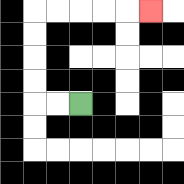{'start': '[3, 4]', 'end': '[6, 0]', 'path_directions': 'L,L,U,U,U,U,R,R,R,R,R', 'path_coordinates': '[[3, 4], [2, 4], [1, 4], [1, 3], [1, 2], [1, 1], [1, 0], [2, 0], [3, 0], [4, 0], [5, 0], [6, 0]]'}